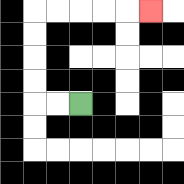{'start': '[3, 4]', 'end': '[6, 0]', 'path_directions': 'L,L,U,U,U,U,R,R,R,R,R', 'path_coordinates': '[[3, 4], [2, 4], [1, 4], [1, 3], [1, 2], [1, 1], [1, 0], [2, 0], [3, 0], [4, 0], [5, 0], [6, 0]]'}